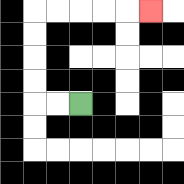{'start': '[3, 4]', 'end': '[6, 0]', 'path_directions': 'L,L,U,U,U,U,R,R,R,R,R', 'path_coordinates': '[[3, 4], [2, 4], [1, 4], [1, 3], [1, 2], [1, 1], [1, 0], [2, 0], [3, 0], [4, 0], [5, 0], [6, 0]]'}